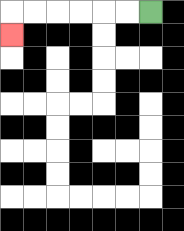{'start': '[6, 0]', 'end': '[0, 1]', 'path_directions': 'L,L,L,L,L,L,D', 'path_coordinates': '[[6, 0], [5, 0], [4, 0], [3, 0], [2, 0], [1, 0], [0, 0], [0, 1]]'}